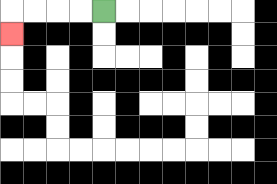{'start': '[4, 0]', 'end': '[0, 1]', 'path_directions': 'L,L,L,L,D', 'path_coordinates': '[[4, 0], [3, 0], [2, 0], [1, 0], [0, 0], [0, 1]]'}